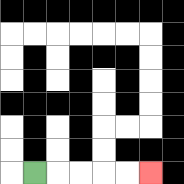{'start': '[1, 7]', 'end': '[6, 7]', 'path_directions': 'R,R,R,R,R', 'path_coordinates': '[[1, 7], [2, 7], [3, 7], [4, 7], [5, 7], [6, 7]]'}